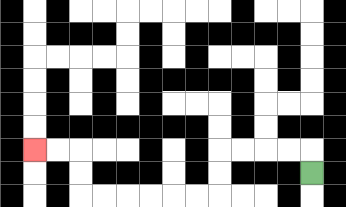{'start': '[13, 7]', 'end': '[1, 6]', 'path_directions': 'U,L,L,L,L,D,D,L,L,L,L,L,L,U,U,L,L', 'path_coordinates': '[[13, 7], [13, 6], [12, 6], [11, 6], [10, 6], [9, 6], [9, 7], [9, 8], [8, 8], [7, 8], [6, 8], [5, 8], [4, 8], [3, 8], [3, 7], [3, 6], [2, 6], [1, 6]]'}